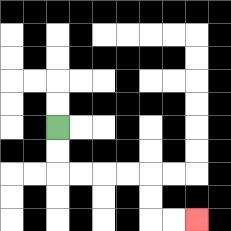{'start': '[2, 5]', 'end': '[8, 9]', 'path_directions': 'D,D,R,R,R,R,D,D,R,R', 'path_coordinates': '[[2, 5], [2, 6], [2, 7], [3, 7], [4, 7], [5, 7], [6, 7], [6, 8], [6, 9], [7, 9], [8, 9]]'}